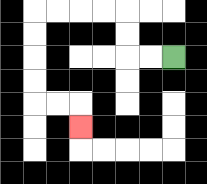{'start': '[7, 2]', 'end': '[3, 5]', 'path_directions': 'L,L,U,U,L,L,L,L,D,D,D,D,R,R,D', 'path_coordinates': '[[7, 2], [6, 2], [5, 2], [5, 1], [5, 0], [4, 0], [3, 0], [2, 0], [1, 0], [1, 1], [1, 2], [1, 3], [1, 4], [2, 4], [3, 4], [3, 5]]'}